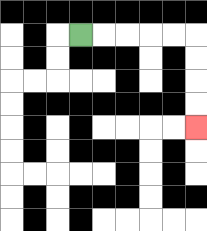{'start': '[3, 1]', 'end': '[8, 5]', 'path_directions': 'R,R,R,R,R,D,D,D,D', 'path_coordinates': '[[3, 1], [4, 1], [5, 1], [6, 1], [7, 1], [8, 1], [8, 2], [8, 3], [8, 4], [8, 5]]'}